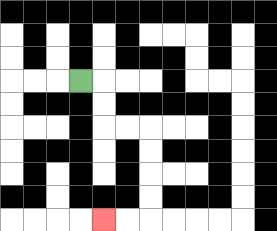{'start': '[3, 3]', 'end': '[4, 9]', 'path_directions': 'R,D,D,R,R,D,D,D,D,L,L', 'path_coordinates': '[[3, 3], [4, 3], [4, 4], [4, 5], [5, 5], [6, 5], [6, 6], [6, 7], [6, 8], [6, 9], [5, 9], [4, 9]]'}